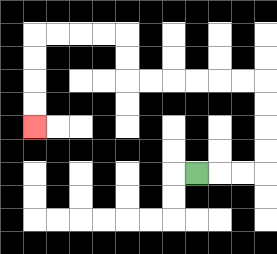{'start': '[8, 7]', 'end': '[1, 5]', 'path_directions': 'R,R,R,U,U,U,U,L,L,L,L,L,L,U,U,L,L,L,L,D,D,D,D', 'path_coordinates': '[[8, 7], [9, 7], [10, 7], [11, 7], [11, 6], [11, 5], [11, 4], [11, 3], [10, 3], [9, 3], [8, 3], [7, 3], [6, 3], [5, 3], [5, 2], [5, 1], [4, 1], [3, 1], [2, 1], [1, 1], [1, 2], [1, 3], [1, 4], [1, 5]]'}